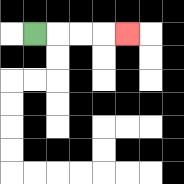{'start': '[1, 1]', 'end': '[5, 1]', 'path_directions': 'R,R,R,R', 'path_coordinates': '[[1, 1], [2, 1], [3, 1], [4, 1], [5, 1]]'}